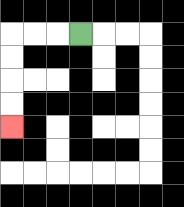{'start': '[3, 1]', 'end': '[0, 5]', 'path_directions': 'L,L,L,D,D,D,D', 'path_coordinates': '[[3, 1], [2, 1], [1, 1], [0, 1], [0, 2], [0, 3], [0, 4], [0, 5]]'}